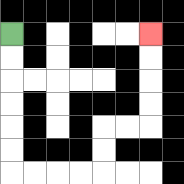{'start': '[0, 1]', 'end': '[6, 1]', 'path_directions': 'D,D,D,D,D,D,R,R,R,R,U,U,R,R,U,U,U,U', 'path_coordinates': '[[0, 1], [0, 2], [0, 3], [0, 4], [0, 5], [0, 6], [0, 7], [1, 7], [2, 7], [3, 7], [4, 7], [4, 6], [4, 5], [5, 5], [6, 5], [6, 4], [6, 3], [6, 2], [6, 1]]'}